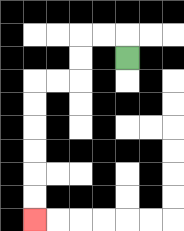{'start': '[5, 2]', 'end': '[1, 9]', 'path_directions': 'U,L,L,D,D,L,L,D,D,D,D,D,D', 'path_coordinates': '[[5, 2], [5, 1], [4, 1], [3, 1], [3, 2], [3, 3], [2, 3], [1, 3], [1, 4], [1, 5], [1, 6], [1, 7], [1, 8], [1, 9]]'}